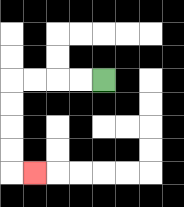{'start': '[4, 3]', 'end': '[1, 7]', 'path_directions': 'L,L,L,L,D,D,D,D,R', 'path_coordinates': '[[4, 3], [3, 3], [2, 3], [1, 3], [0, 3], [0, 4], [0, 5], [0, 6], [0, 7], [1, 7]]'}